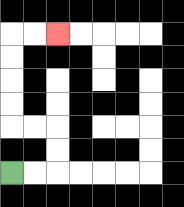{'start': '[0, 7]', 'end': '[2, 1]', 'path_directions': 'R,R,U,U,L,L,U,U,U,U,R,R', 'path_coordinates': '[[0, 7], [1, 7], [2, 7], [2, 6], [2, 5], [1, 5], [0, 5], [0, 4], [0, 3], [0, 2], [0, 1], [1, 1], [2, 1]]'}